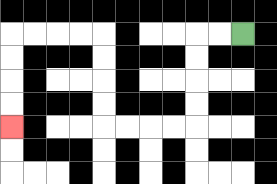{'start': '[10, 1]', 'end': '[0, 5]', 'path_directions': 'L,L,D,D,D,D,L,L,L,L,U,U,U,U,L,L,L,L,D,D,D,D', 'path_coordinates': '[[10, 1], [9, 1], [8, 1], [8, 2], [8, 3], [8, 4], [8, 5], [7, 5], [6, 5], [5, 5], [4, 5], [4, 4], [4, 3], [4, 2], [4, 1], [3, 1], [2, 1], [1, 1], [0, 1], [0, 2], [0, 3], [0, 4], [0, 5]]'}